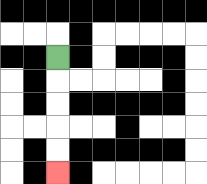{'start': '[2, 2]', 'end': '[2, 7]', 'path_directions': 'D,D,D,D,D', 'path_coordinates': '[[2, 2], [2, 3], [2, 4], [2, 5], [2, 6], [2, 7]]'}